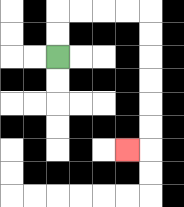{'start': '[2, 2]', 'end': '[5, 6]', 'path_directions': 'U,U,R,R,R,R,D,D,D,D,D,D,L', 'path_coordinates': '[[2, 2], [2, 1], [2, 0], [3, 0], [4, 0], [5, 0], [6, 0], [6, 1], [6, 2], [6, 3], [6, 4], [6, 5], [6, 6], [5, 6]]'}